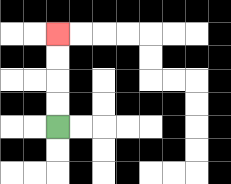{'start': '[2, 5]', 'end': '[2, 1]', 'path_directions': 'U,U,U,U', 'path_coordinates': '[[2, 5], [2, 4], [2, 3], [2, 2], [2, 1]]'}